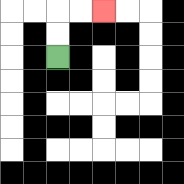{'start': '[2, 2]', 'end': '[4, 0]', 'path_directions': 'U,U,R,R', 'path_coordinates': '[[2, 2], [2, 1], [2, 0], [3, 0], [4, 0]]'}